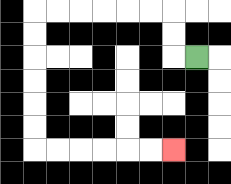{'start': '[8, 2]', 'end': '[7, 6]', 'path_directions': 'L,U,U,L,L,L,L,L,L,D,D,D,D,D,D,R,R,R,R,R,R', 'path_coordinates': '[[8, 2], [7, 2], [7, 1], [7, 0], [6, 0], [5, 0], [4, 0], [3, 0], [2, 0], [1, 0], [1, 1], [1, 2], [1, 3], [1, 4], [1, 5], [1, 6], [2, 6], [3, 6], [4, 6], [5, 6], [6, 6], [7, 6]]'}